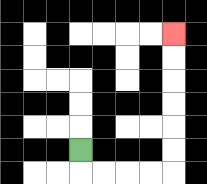{'start': '[3, 6]', 'end': '[7, 1]', 'path_directions': 'D,R,R,R,R,U,U,U,U,U,U', 'path_coordinates': '[[3, 6], [3, 7], [4, 7], [5, 7], [6, 7], [7, 7], [7, 6], [7, 5], [7, 4], [7, 3], [7, 2], [7, 1]]'}